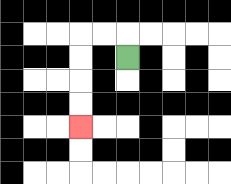{'start': '[5, 2]', 'end': '[3, 5]', 'path_directions': 'U,L,L,D,D,D,D', 'path_coordinates': '[[5, 2], [5, 1], [4, 1], [3, 1], [3, 2], [3, 3], [3, 4], [3, 5]]'}